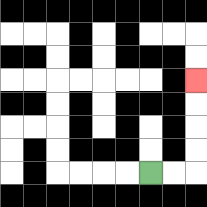{'start': '[6, 7]', 'end': '[8, 3]', 'path_directions': 'R,R,U,U,U,U', 'path_coordinates': '[[6, 7], [7, 7], [8, 7], [8, 6], [8, 5], [8, 4], [8, 3]]'}